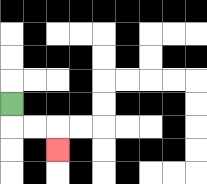{'start': '[0, 4]', 'end': '[2, 6]', 'path_directions': 'D,R,R,D', 'path_coordinates': '[[0, 4], [0, 5], [1, 5], [2, 5], [2, 6]]'}